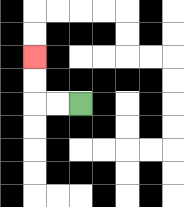{'start': '[3, 4]', 'end': '[1, 2]', 'path_directions': 'L,L,U,U', 'path_coordinates': '[[3, 4], [2, 4], [1, 4], [1, 3], [1, 2]]'}